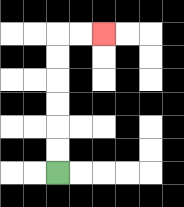{'start': '[2, 7]', 'end': '[4, 1]', 'path_directions': 'U,U,U,U,U,U,R,R', 'path_coordinates': '[[2, 7], [2, 6], [2, 5], [2, 4], [2, 3], [2, 2], [2, 1], [3, 1], [4, 1]]'}